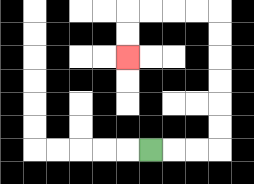{'start': '[6, 6]', 'end': '[5, 2]', 'path_directions': 'R,R,R,U,U,U,U,U,U,L,L,L,L,D,D', 'path_coordinates': '[[6, 6], [7, 6], [8, 6], [9, 6], [9, 5], [9, 4], [9, 3], [9, 2], [9, 1], [9, 0], [8, 0], [7, 0], [6, 0], [5, 0], [5, 1], [5, 2]]'}